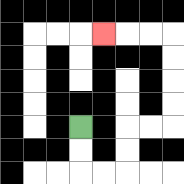{'start': '[3, 5]', 'end': '[4, 1]', 'path_directions': 'D,D,R,R,U,U,R,R,U,U,U,U,L,L,L', 'path_coordinates': '[[3, 5], [3, 6], [3, 7], [4, 7], [5, 7], [5, 6], [5, 5], [6, 5], [7, 5], [7, 4], [7, 3], [7, 2], [7, 1], [6, 1], [5, 1], [4, 1]]'}